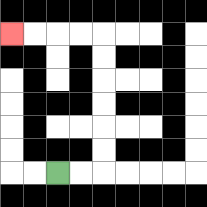{'start': '[2, 7]', 'end': '[0, 1]', 'path_directions': 'R,R,U,U,U,U,U,U,L,L,L,L', 'path_coordinates': '[[2, 7], [3, 7], [4, 7], [4, 6], [4, 5], [4, 4], [4, 3], [4, 2], [4, 1], [3, 1], [2, 1], [1, 1], [0, 1]]'}